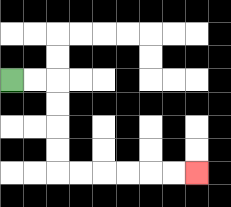{'start': '[0, 3]', 'end': '[8, 7]', 'path_directions': 'R,R,D,D,D,D,R,R,R,R,R,R', 'path_coordinates': '[[0, 3], [1, 3], [2, 3], [2, 4], [2, 5], [2, 6], [2, 7], [3, 7], [4, 7], [5, 7], [6, 7], [7, 7], [8, 7]]'}